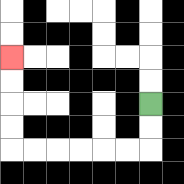{'start': '[6, 4]', 'end': '[0, 2]', 'path_directions': 'D,D,L,L,L,L,L,L,U,U,U,U', 'path_coordinates': '[[6, 4], [6, 5], [6, 6], [5, 6], [4, 6], [3, 6], [2, 6], [1, 6], [0, 6], [0, 5], [0, 4], [0, 3], [0, 2]]'}